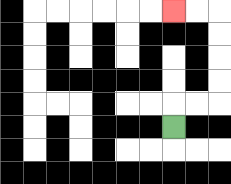{'start': '[7, 5]', 'end': '[7, 0]', 'path_directions': 'U,R,R,U,U,U,U,L,L', 'path_coordinates': '[[7, 5], [7, 4], [8, 4], [9, 4], [9, 3], [9, 2], [9, 1], [9, 0], [8, 0], [7, 0]]'}